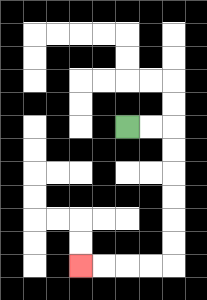{'start': '[5, 5]', 'end': '[3, 11]', 'path_directions': 'R,R,D,D,D,D,D,D,L,L,L,L', 'path_coordinates': '[[5, 5], [6, 5], [7, 5], [7, 6], [7, 7], [7, 8], [7, 9], [7, 10], [7, 11], [6, 11], [5, 11], [4, 11], [3, 11]]'}